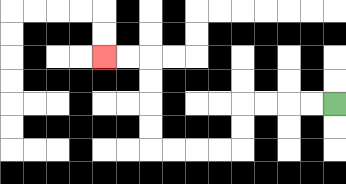{'start': '[14, 4]', 'end': '[4, 2]', 'path_directions': 'L,L,L,L,D,D,L,L,L,L,U,U,U,U,L,L', 'path_coordinates': '[[14, 4], [13, 4], [12, 4], [11, 4], [10, 4], [10, 5], [10, 6], [9, 6], [8, 6], [7, 6], [6, 6], [6, 5], [6, 4], [6, 3], [6, 2], [5, 2], [4, 2]]'}